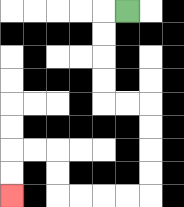{'start': '[5, 0]', 'end': '[0, 8]', 'path_directions': 'L,D,D,D,D,R,R,D,D,D,D,L,L,L,L,U,U,L,L,D,D', 'path_coordinates': '[[5, 0], [4, 0], [4, 1], [4, 2], [4, 3], [4, 4], [5, 4], [6, 4], [6, 5], [6, 6], [6, 7], [6, 8], [5, 8], [4, 8], [3, 8], [2, 8], [2, 7], [2, 6], [1, 6], [0, 6], [0, 7], [0, 8]]'}